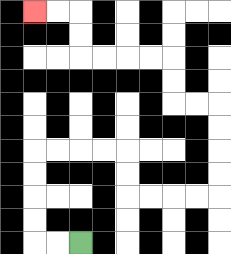{'start': '[3, 10]', 'end': '[1, 0]', 'path_directions': 'L,L,U,U,U,U,R,R,R,R,D,D,R,R,R,R,U,U,U,U,L,L,U,U,L,L,L,L,U,U,L,L', 'path_coordinates': '[[3, 10], [2, 10], [1, 10], [1, 9], [1, 8], [1, 7], [1, 6], [2, 6], [3, 6], [4, 6], [5, 6], [5, 7], [5, 8], [6, 8], [7, 8], [8, 8], [9, 8], [9, 7], [9, 6], [9, 5], [9, 4], [8, 4], [7, 4], [7, 3], [7, 2], [6, 2], [5, 2], [4, 2], [3, 2], [3, 1], [3, 0], [2, 0], [1, 0]]'}